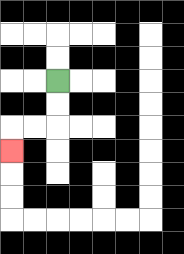{'start': '[2, 3]', 'end': '[0, 6]', 'path_directions': 'D,D,L,L,D', 'path_coordinates': '[[2, 3], [2, 4], [2, 5], [1, 5], [0, 5], [0, 6]]'}